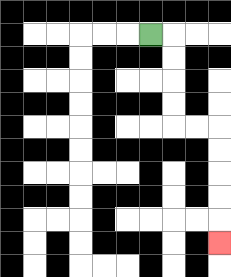{'start': '[6, 1]', 'end': '[9, 10]', 'path_directions': 'R,D,D,D,D,R,R,D,D,D,D,D', 'path_coordinates': '[[6, 1], [7, 1], [7, 2], [7, 3], [7, 4], [7, 5], [8, 5], [9, 5], [9, 6], [9, 7], [9, 8], [9, 9], [9, 10]]'}